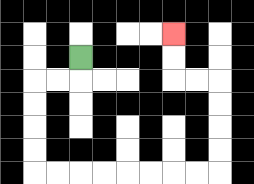{'start': '[3, 2]', 'end': '[7, 1]', 'path_directions': 'D,L,L,D,D,D,D,R,R,R,R,R,R,R,R,U,U,U,U,L,L,U,U', 'path_coordinates': '[[3, 2], [3, 3], [2, 3], [1, 3], [1, 4], [1, 5], [1, 6], [1, 7], [2, 7], [3, 7], [4, 7], [5, 7], [6, 7], [7, 7], [8, 7], [9, 7], [9, 6], [9, 5], [9, 4], [9, 3], [8, 3], [7, 3], [7, 2], [7, 1]]'}